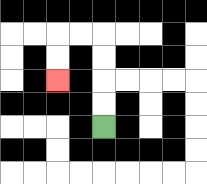{'start': '[4, 5]', 'end': '[2, 3]', 'path_directions': 'U,U,U,U,L,L,D,D', 'path_coordinates': '[[4, 5], [4, 4], [4, 3], [4, 2], [4, 1], [3, 1], [2, 1], [2, 2], [2, 3]]'}